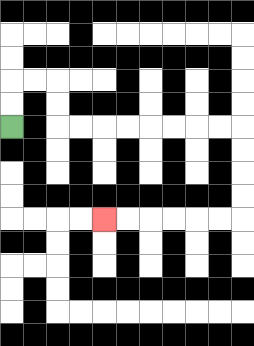{'start': '[0, 5]', 'end': '[4, 9]', 'path_directions': 'U,U,R,R,D,D,R,R,R,R,R,R,R,R,D,D,D,D,L,L,L,L,L,L', 'path_coordinates': '[[0, 5], [0, 4], [0, 3], [1, 3], [2, 3], [2, 4], [2, 5], [3, 5], [4, 5], [5, 5], [6, 5], [7, 5], [8, 5], [9, 5], [10, 5], [10, 6], [10, 7], [10, 8], [10, 9], [9, 9], [8, 9], [7, 9], [6, 9], [5, 9], [4, 9]]'}